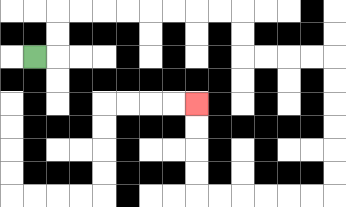{'start': '[1, 2]', 'end': '[8, 4]', 'path_directions': 'R,U,U,R,R,R,R,R,R,R,R,D,D,R,R,R,R,D,D,D,D,D,D,L,L,L,L,L,L,U,U,U,U', 'path_coordinates': '[[1, 2], [2, 2], [2, 1], [2, 0], [3, 0], [4, 0], [5, 0], [6, 0], [7, 0], [8, 0], [9, 0], [10, 0], [10, 1], [10, 2], [11, 2], [12, 2], [13, 2], [14, 2], [14, 3], [14, 4], [14, 5], [14, 6], [14, 7], [14, 8], [13, 8], [12, 8], [11, 8], [10, 8], [9, 8], [8, 8], [8, 7], [8, 6], [8, 5], [8, 4]]'}